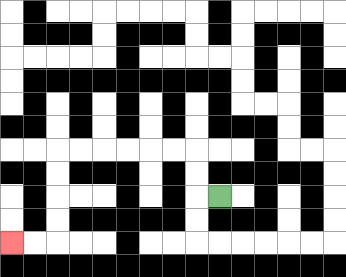{'start': '[9, 8]', 'end': '[0, 10]', 'path_directions': 'L,U,U,L,L,L,L,L,L,D,D,D,D,L,L', 'path_coordinates': '[[9, 8], [8, 8], [8, 7], [8, 6], [7, 6], [6, 6], [5, 6], [4, 6], [3, 6], [2, 6], [2, 7], [2, 8], [2, 9], [2, 10], [1, 10], [0, 10]]'}